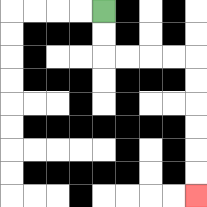{'start': '[4, 0]', 'end': '[8, 8]', 'path_directions': 'D,D,R,R,R,R,D,D,D,D,D,D', 'path_coordinates': '[[4, 0], [4, 1], [4, 2], [5, 2], [6, 2], [7, 2], [8, 2], [8, 3], [8, 4], [8, 5], [8, 6], [8, 7], [8, 8]]'}